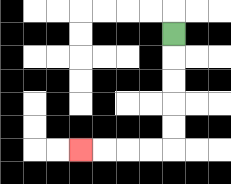{'start': '[7, 1]', 'end': '[3, 6]', 'path_directions': 'D,D,D,D,D,L,L,L,L', 'path_coordinates': '[[7, 1], [7, 2], [7, 3], [7, 4], [7, 5], [7, 6], [6, 6], [5, 6], [4, 6], [3, 6]]'}